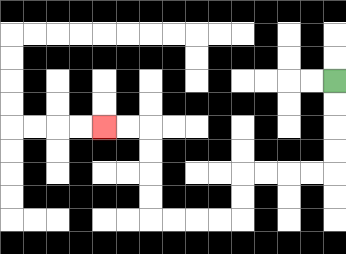{'start': '[14, 3]', 'end': '[4, 5]', 'path_directions': 'D,D,D,D,L,L,L,L,D,D,L,L,L,L,U,U,U,U,L,L', 'path_coordinates': '[[14, 3], [14, 4], [14, 5], [14, 6], [14, 7], [13, 7], [12, 7], [11, 7], [10, 7], [10, 8], [10, 9], [9, 9], [8, 9], [7, 9], [6, 9], [6, 8], [6, 7], [6, 6], [6, 5], [5, 5], [4, 5]]'}